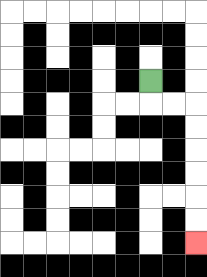{'start': '[6, 3]', 'end': '[8, 10]', 'path_directions': 'D,R,R,D,D,D,D,D,D', 'path_coordinates': '[[6, 3], [6, 4], [7, 4], [8, 4], [8, 5], [8, 6], [8, 7], [8, 8], [8, 9], [8, 10]]'}